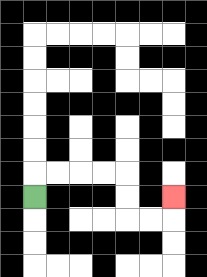{'start': '[1, 8]', 'end': '[7, 8]', 'path_directions': 'U,R,R,R,R,D,D,R,R,U', 'path_coordinates': '[[1, 8], [1, 7], [2, 7], [3, 7], [4, 7], [5, 7], [5, 8], [5, 9], [6, 9], [7, 9], [7, 8]]'}